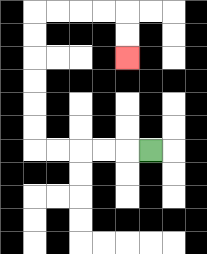{'start': '[6, 6]', 'end': '[5, 2]', 'path_directions': 'L,L,L,L,L,U,U,U,U,U,U,R,R,R,R,D,D', 'path_coordinates': '[[6, 6], [5, 6], [4, 6], [3, 6], [2, 6], [1, 6], [1, 5], [1, 4], [1, 3], [1, 2], [1, 1], [1, 0], [2, 0], [3, 0], [4, 0], [5, 0], [5, 1], [5, 2]]'}